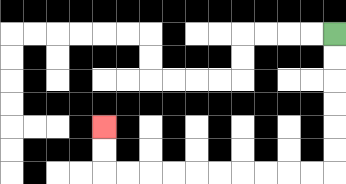{'start': '[14, 1]', 'end': '[4, 5]', 'path_directions': 'D,D,D,D,D,D,L,L,L,L,L,L,L,L,L,L,U,U', 'path_coordinates': '[[14, 1], [14, 2], [14, 3], [14, 4], [14, 5], [14, 6], [14, 7], [13, 7], [12, 7], [11, 7], [10, 7], [9, 7], [8, 7], [7, 7], [6, 7], [5, 7], [4, 7], [4, 6], [4, 5]]'}